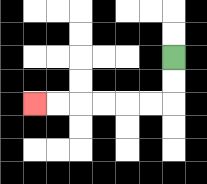{'start': '[7, 2]', 'end': '[1, 4]', 'path_directions': 'D,D,L,L,L,L,L,L', 'path_coordinates': '[[7, 2], [7, 3], [7, 4], [6, 4], [5, 4], [4, 4], [3, 4], [2, 4], [1, 4]]'}